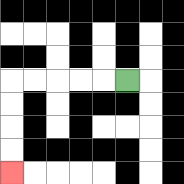{'start': '[5, 3]', 'end': '[0, 7]', 'path_directions': 'L,L,L,L,L,D,D,D,D', 'path_coordinates': '[[5, 3], [4, 3], [3, 3], [2, 3], [1, 3], [0, 3], [0, 4], [0, 5], [0, 6], [0, 7]]'}